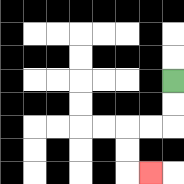{'start': '[7, 3]', 'end': '[6, 7]', 'path_directions': 'D,D,L,L,D,D,R', 'path_coordinates': '[[7, 3], [7, 4], [7, 5], [6, 5], [5, 5], [5, 6], [5, 7], [6, 7]]'}